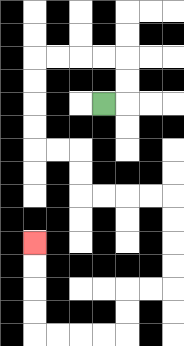{'start': '[4, 4]', 'end': '[1, 10]', 'path_directions': 'R,U,U,L,L,L,L,D,D,D,D,R,R,D,D,R,R,R,R,D,D,D,D,L,L,D,D,L,L,L,L,U,U,U,U', 'path_coordinates': '[[4, 4], [5, 4], [5, 3], [5, 2], [4, 2], [3, 2], [2, 2], [1, 2], [1, 3], [1, 4], [1, 5], [1, 6], [2, 6], [3, 6], [3, 7], [3, 8], [4, 8], [5, 8], [6, 8], [7, 8], [7, 9], [7, 10], [7, 11], [7, 12], [6, 12], [5, 12], [5, 13], [5, 14], [4, 14], [3, 14], [2, 14], [1, 14], [1, 13], [1, 12], [1, 11], [1, 10]]'}